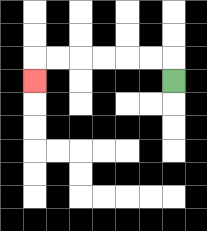{'start': '[7, 3]', 'end': '[1, 3]', 'path_directions': 'U,L,L,L,L,L,L,D', 'path_coordinates': '[[7, 3], [7, 2], [6, 2], [5, 2], [4, 2], [3, 2], [2, 2], [1, 2], [1, 3]]'}